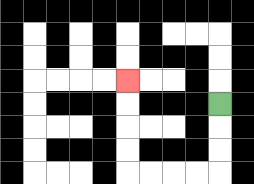{'start': '[9, 4]', 'end': '[5, 3]', 'path_directions': 'D,D,D,L,L,L,L,U,U,U,U', 'path_coordinates': '[[9, 4], [9, 5], [9, 6], [9, 7], [8, 7], [7, 7], [6, 7], [5, 7], [5, 6], [5, 5], [5, 4], [5, 3]]'}